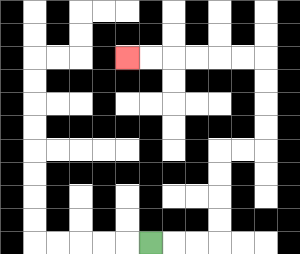{'start': '[6, 10]', 'end': '[5, 2]', 'path_directions': 'R,R,R,U,U,U,U,R,R,U,U,U,U,L,L,L,L,L,L', 'path_coordinates': '[[6, 10], [7, 10], [8, 10], [9, 10], [9, 9], [9, 8], [9, 7], [9, 6], [10, 6], [11, 6], [11, 5], [11, 4], [11, 3], [11, 2], [10, 2], [9, 2], [8, 2], [7, 2], [6, 2], [5, 2]]'}